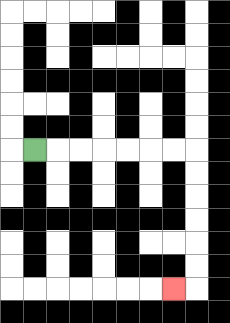{'start': '[1, 6]', 'end': '[7, 12]', 'path_directions': 'R,R,R,R,R,R,R,D,D,D,D,D,D,L', 'path_coordinates': '[[1, 6], [2, 6], [3, 6], [4, 6], [5, 6], [6, 6], [7, 6], [8, 6], [8, 7], [8, 8], [8, 9], [8, 10], [8, 11], [8, 12], [7, 12]]'}